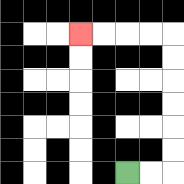{'start': '[5, 7]', 'end': '[3, 1]', 'path_directions': 'R,R,U,U,U,U,U,U,L,L,L,L', 'path_coordinates': '[[5, 7], [6, 7], [7, 7], [7, 6], [7, 5], [7, 4], [7, 3], [7, 2], [7, 1], [6, 1], [5, 1], [4, 1], [3, 1]]'}